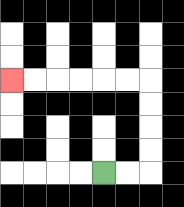{'start': '[4, 7]', 'end': '[0, 3]', 'path_directions': 'R,R,U,U,U,U,L,L,L,L,L,L', 'path_coordinates': '[[4, 7], [5, 7], [6, 7], [6, 6], [6, 5], [6, 4], [6, 3], [5, 3], [4, 3], [3, 3], [2, 3], [1, 3], [0, 3]]'}